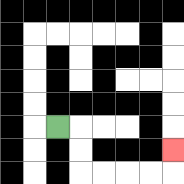{'start': '[2, 5]', 'end': '[7, 6]', 'path_directions': 'R,D,D,R,R,R,R,U', 'path_coordinates': '[[2, 5], [3, 5], [3, 6], [3, 7], [4, 7], [5, 7], [6, 7], [7, 7], [7, 6]]'}